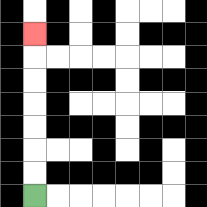{'start': '[1, 8]', 'end': '[1, 1]', 'path_directions': 'U,U,U,U,U,U,U', 'path_coordinates': '[[1, 8], [1, 7], [1, 6], [1, 5], [1, 4], [1, 3], [1, 2], [1, 1]]'}